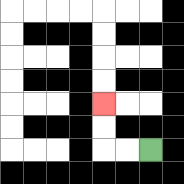{'start': '[6, 6]', 'end': '[4, 4]', 'path_directions': 'L,L,U,U', 'path_coordinates': '[[6, 6], [5, 6], [4, 6], [4, 5], [4, 4]]'}